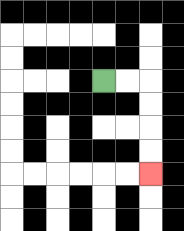{'start': '[4, 3]', 'end': '[6, 7]', 'path_directions': 'R,R,D,D,D,D', 'path_coordinates': '[[4, 3], [5, 3], [6, 3], [6, 4], [6, 5], [6, 6], [6, 7]]'}